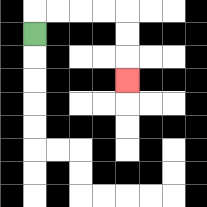{'start': '[1, 1]', 'end': '[5, 3]', 'path_directions': 'U,R,R,R,R,D,D,D', 'path_coordinates': '[[1, 1], [1, 0], [2, 0], [3, 0], [4, 0], [5, 0], [5, 1], [5, 2], [5, 3]]'}